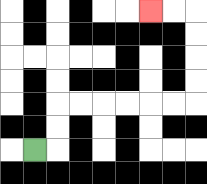{'start': '[1, 6]', 'end': '[6, 0]', 'path_directions': 'R,U,U,R,R,R,R,R,R,U,U,U,U,L,L', 'path_coordinates': '[[1, 6], [2, 6], [2, 5], [2, 4], [3, 4], [4, 4], [5, 4], [6, 4], [7, 4], [8, 4], [8, 3], [8, 2], [8, 1], [8, 0], [7, 0], [6, 0]]'}